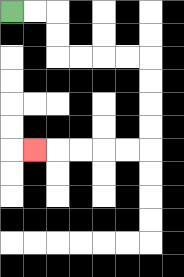{'start': '[0, 0]', 'end': '[1, 6]', 'path_directions': 'R,R,D,D,R,R,R,R,D,D,D,D,L,L,L,L,L', 'path_coordinates': '[[0, 0], [1, 0], [2, 0], [2, 1], [2, 2], [3, 2], [4, 2], [5, 2], [6, 2], [6, 3], [6, 4], [6, 5], [6, 6], [5, 6], [4, 6], [3, 6], [2, 6], [1, 6]]'}